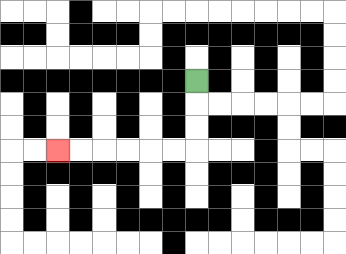{'start': '[8, 3]', 'end': '[2, 6]', 'path_directions': 'D,D,D,L,L,L,L,L,L', 'path_coordinates': '[[8, 3], [8, 4], [8, 5], [8, 6], [7, 6], [6, 6], [5, 6], [4, 6], [3, 6], [2, 6]]'}